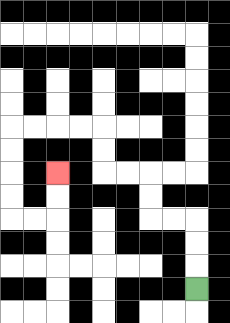{'start': '[8, 12]', 'end': '[2, 7]', 'path_directions': 'U,U,U,L,L,U,U,L,L,U,U,L,L,L,L,D,D,D,D,R,R,U,U', 'path_coordinates': '[[8, 12], [8, 11], [8, 10], [8, 9], [7, 9], [6, 9], [6, 8], [6, 7], [5, 7], [4, 7], [4, 6], [4, 5], [3, 5], [2, 5], [1, 5], [0, 5], [0, 6], [0, 7], [0, 8], [0, 9], [1, 9], [2, 9], [2, 8], [2, 7]]'}